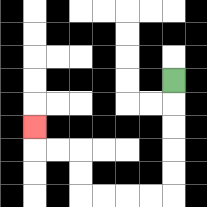{'start': '[7, 3]', 'end': '[1, 5]', 'path_directions': 'D,D,D,D,D,L,L,L,L,U,U,L,L,U', 'path_coordinates': '[[7, 3], [7, 4], [7, 5], [7, 6], [7, 7], [7, 8], [6, 8], [5, 8], [4, 8], [3, 8], [3, 7], [3, 6], [2, 6], [1, 6], [1, 5]]'}